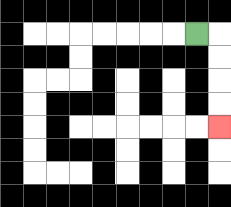{'start': '[8, 1]', 'end': '[9, 5]', 'path_directions': 'R,D,D,D,D', 'path_coordinates': '[[8, 1], [9, 1], [9, 2], [9, 3], [9, 4], [9, 5]]'}